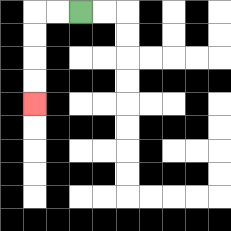{'start': '[3, 0]', 'end': '[1, 4]', 'path_directions': 'L,L,D,D,D,D', 'path_coordinates': '[[3, 0], [2, 0], [1, 0], [1, 1], [1, 2], [1, 3], [1, 4]]'}